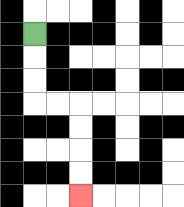{'start': '[1, 1]', 'end': '[3, 8]', 'path_directions': 'D,D,D,R,R,D,D,D,D', 'path_coordinates': '[[1, 1], [1, 2], [1, 3], [1, 4], [2, 4], [3, 4], [3, 5], [3, 6], [3, 7], [3, 8]]'}